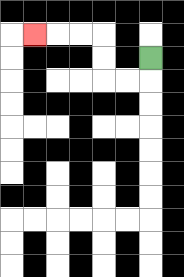{'start': '[6, 2]', 'end': '[1, 1]', 'path_directions': 'D,L,L,U,U,L,L,L', 'path_coordinates': '[[6, 2], [6, 3], [5, 3], [4, 3], [4, 2], [4, 1], [3, 1], [2, 1], [1, 1]]'}